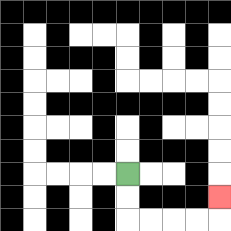{'start': '[5, 7]', 'end': '[9, 8]', 'path_directions': 'D,D,R,R,R,R,U', 'path_coordinates': '[[5, 7], [5, 8], [5, 9], [6, 9], [7, 9], [8, 9], [9, 9], [9, 8]]'}